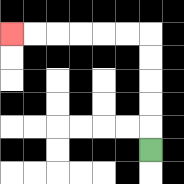{'start': '[6, 6]', 'end': '[0, 1]', 'path_directions': 'U,U,U,U,U,L,L,L,L,L,L', 'path_coordinates': '[[6, 6], [6, 5], [6, 4], [6, 3], [6, 2], [6, 1], [5, 1], [4, 1], [3, 1], [2, 1], [1, 1], [0, 1]]'}